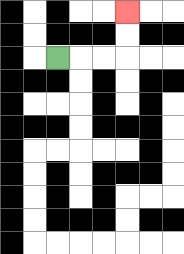{'start': '[2, 2]', 'end': '[5, 0]', 'path_directions': 'R,R,R,U,U', 'path_coordinates': '[[2, 2], [3, 2], [4, 2], [5, 2], [5, 1], [5, 0]]'}